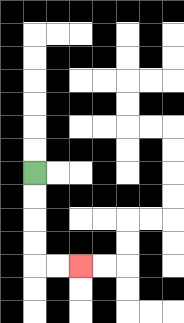{'start': '[1, 7]', 'end': '[3, 11]', 'path_directions': 'D,D,D,D,R,R', 'path_coordinates': '[[1, 7], [1, 8], [1, 9], [1, 10], [1, 11], [2, 11], [3, 11]]'}